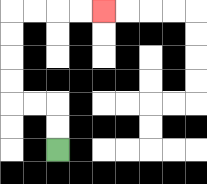{'start': '[2, 6]', 'end': '[4, 0]', 'path_directions': 'U,U,L,L,U,U,U,U,R,R,R,R', 'path_coordinates': '[[2, 6], [2, 5], [2, 4], [1, 4], [0, 4], [0, 3], [0, 2], [0, 1], [0, 0], [1, 0], [2, 0], [3, 0], [4, 0]]'}